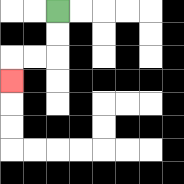{'start': '[2, 0]', 'end': '[0, 3]', 'path_directions': 'D,D,L,L,D', 'path_coordinates': '[[2, 0], [2, 1], [2, 2], [1, 2], [0, 2], [0, 3]]'}